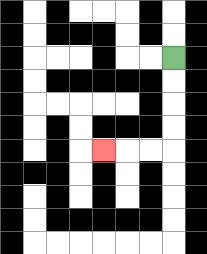{'start': '[7, 2]', 'end': '[4, 6]', 'path_directions': 'D,D,D,D,L,L,L', 'path_coordinates': '[[7, 2], [7, 3], [7, 4], [7, 5], [7, 6], [6, 6], [5, 6], [4, 6]]'}